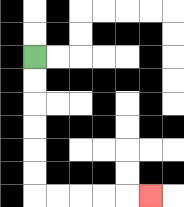{'start': '[1, 2]', 'end': '[6, 8]', 'path_directions': 'D,D,D,D,D,D,R,R,R,R,R', 'path_coordinates': '[[1, 2], [1, 3], [1, 4], [1, 5], [1, 6], [1, 7], [1, 8], [2, 8], [3, 8], [4, 8], [5, 8], [6, 8]]'}